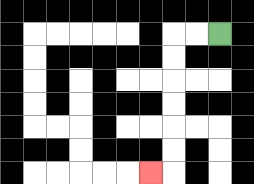{'start': '[9, 1]', 'end': '[6, 7]', 'path_directions': 'L,L,D,D,D,D,D,D,L', 'path_coordinates': '[[9, 1], [8, 1], [7, 1], [7, 2], [7, 3], [7, 4], [7, 5], [7, 6], [7, 7], [6, 7]]'}